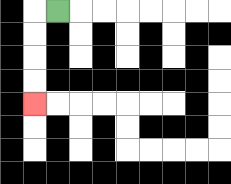{'start': '[2, 0]', 'end': '[1, 4]', 'path_directions': 'L,D,D,D,D', 'path_coordinates': '[[2, 0], [1, 0], [1, 1], [1, 2], [1, 3], [1, 4]]'}